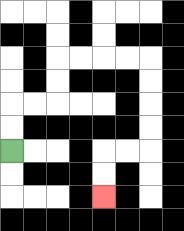{'start': '[0, 6]', 'end': '[4, 8]', 'path_directions': 'U,U,R,R,U,U,R,R,R,R,D,D,D,D,L,L,D,D', 'path_coordinates': '[[0, 6], [0, 5], [0, 4], [1, 4], [2, 4], [2, 3], [2, 2], [3, 2], [4, 2], [5, 2], [6, 2], [6, 3], [6, 4], [6, 5], [6, 6], [5, 6], [4, 6], [4, 7], [4, 8]]'}